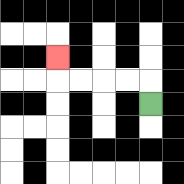{'start': '[6, 4]', 'end': '[2, 2]', 'path_directions': 'U,L,L,L,L,U', 'path_coordinates': '[[6, 4], [6, 3], [5, 3], [4, 3], [3, 3], [2, 3], [2, 2]]'}